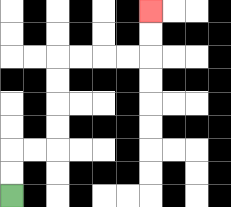{'start': '[0, 8]', 'end': '[6, 0]', 'path_directions': 'U,U,R,R,U,U,U,U,R,R,R,R,U,U', 'path_coordinates': '[[0, 8], [0, 7], [0, 6], [1, 6], [2, 6], [2, 5], [2, 4], [2, 3], [2, 2], [3, 2], [4, 2], [5, 2], [6, 2], [6, 1], [6, 0]]'}